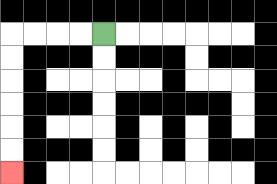{'start': '[4, 1]', 'end': '[0, 7]', 'path_directions': 'L,L,L,L,D,D,D,D,D,D', 'path_coordinates': '[[4, 1], [3, 1], [2, 1], [1, 1], [0, 1], [0, 2], [0, 3], [0, 4], [0, 5], [0, 6], [0, 7]]'}